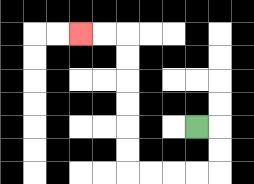{'start': '[8, 5]', 'end': '[3, 1]', 'path_directions': 'R,D,D,L,L,L,L,U,U,U,U,U,U,L,L', 'path_coordinates': '[[8, 5], [9, 5], [9, 6], [9, 7], [8, 7], [7, 7], [6, 7], [5, 7], [5, 6], [5, 5], [5, 4], [5, 3], [5, 2], [5, 1], [4, 1], [3, 1]]'}